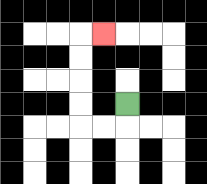{'start': '[5, 4]', 'end': '[4, 1]', 'path_directions': 'D,L,L,U,U,U,U,R', 'path_coordinates': '[[5, 4], [5, 5], [4, 5], [3, 5], [3, 4], [3, 3], [3, 2], [3, 1], [4, 1]]'}